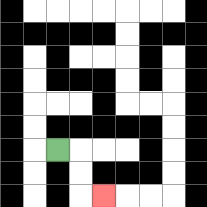{'start': '[2, 6]', 'end': '[4, 8]', 'path_directions': 'R,D,D,R', 'path_coordinates': '[[2, 6], [3, 6], [3, 7], [3, 8], [4, 8]]'}